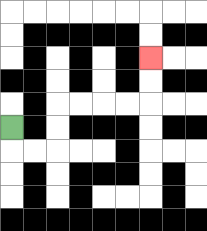{'start': '[0, 5]', 'end': '[6, 2]', 'path_directions': 'D,R,R,U,U,R,R,R,R,U,U', 'path_coordinates': '[[0, 5], [0, 6], [1, 6], [2, 6], [2, 5], [2, 4], [3, 4], [4, 4], [5, 4], [6, 4], [6, 3], [6, 2]]'}